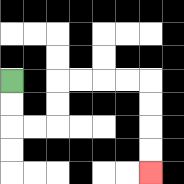{'start': '[0, 3]', 'end': '[6, 7]', 'path_directions': 'D,D,R,R,U,U,R,R,R,R,D,D,D,D', 'path_coordinates': '[[0, 3], [0, 4], [0, 5], [1, 5], [2, 5], [2, 4], [2, 3], [3, 3], [4, 3], [5, 3], [6, 3], [6, 4], [6, 5], [6, 6], [6, 7]]'}